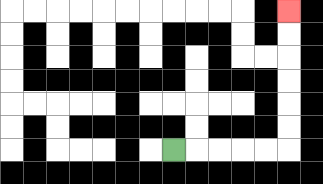{'start': '[7, 6]', 'end': '[12, 0]', 'path_directions': 'R,R,R,R,R,U,U,U,U,U,U', 'path_coordinates': '[[7, 6], [8, 6], [9, 6], [10, 6], [11, 6], [12, 6], [12, 5], [12, 4], [12, 3], [12, 2], [12, 1], [12, 0]]'}